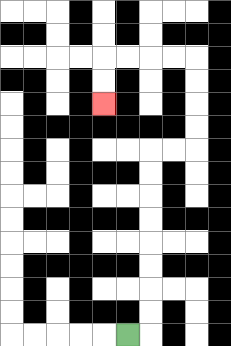{'start': '[5, 14]', 'end': '[4, 4]', 'path_directions': 'R,U,U,U,U,U,U,U,U,R,R,U,U,U,U,L,L,L,L,D,D', 'path_coordinates': '[[5, 14], [6, 14], [6, 13], [6, 12], [6, 11], [6, 10], [6, 9], [6, 8], [6, 7], [6, 6], [7, 6], [8, 6], [8, 5], [8, 4], [8, 3], [8, 2], [7, 2], [6, 2], [5, 2], [4, 2], [4, 3], [4, 4]]'}